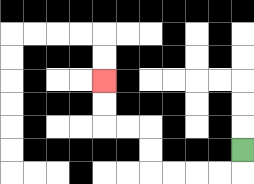{'start': '[10, 6]', 'end': '[4, 3]', 'path_directions': 'D,L,L,L,L,U,U,L,L,U,U', 'path_coordinates': '[[10, 6], [10, 7], [9, 7], [8, 7], [7, 7], [6, 7], [6, 6], [6, 5], [5, 5], [4, 5], [4, 4], [4, 3]]'}